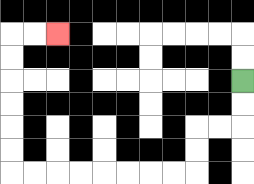{'start': '[10, 3]', 'end': '[2, 1]', 'path_directions': 'D,D,L,L,D,D,L,L,L,L,L,L,L,L,U,U,U,U,U,U,R,R', 'path_coordinates': '[[10, 3], [10, 4], [10, 5], [9, 5], [8, 5], [8, 6], [8, 7], [7, 7], [6, 7], [5, 7], [4, 7], [3, 7], [2, 7], [1, 7], [0, 7], [0, 6], [0, 5], [0, 4], [0, 3], [0, 2], [0, 1], [1, 1], [2, 1]]'}